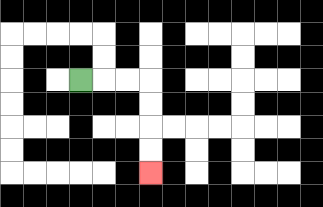{'start': '[3, 3]', 'end': '[6, 7]', 'path_directions': 'R,R,R,D,D,D,D', 'path_coordinates': '[[3, 3], [4, 3], [5, 3], [6, 3], [6, 4], [6, 5], [6, 6], [6, 7]]'}